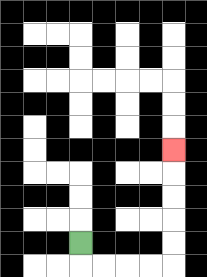{'start': '[3, 10]', 'end': '[7, 6]', 'path_directions': 'D,R,R,R,R,U,U,U,U,U', 'path_coordinates': '[[3, 10], [3, 11], [4, 11], [5, 11], [6, 11], [7, 11], [7, 10], [7, 9], [7, 8], [7, 7], [7, 6]]'}